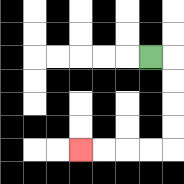{'start': '[6, 2]', 'end': '[3, 6]', 'path_directions': 'R,D,D,D,D,L,L,L,L', 'path_coordinates': '[[6, 2], [7, 2], [7, 3], [7, 4], [7, 5], [7, 6], [6, 6], [5, 6], [4, 6], [3, 6]]'}